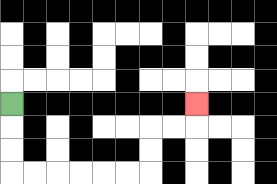{'start': '[0, 4]', 'end': '[8, 4]', 'path_directions': 'D,D,D,R,R,R,R,R,R,U,U,R,R,U', 'path_coordinates': '[[0, 4], [0, 5], [0, 6], [0, 7], [1, 7], [2, 7], [3, 7], [4, 7], [5, 7], [6, 7], [6, 6], [6, 5], [7, 5], [8, 5], [8, 4]]'}